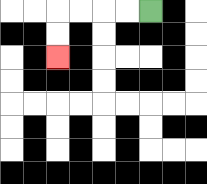{'start': '[6, 0]', 'end': '[2, 2]', 'path_directions': 'L,L,L,L,D,D', 'path_coordinates': '[[6, 0], [5, 0], [4, 0], [3, 0], [2, 0], [2, 1], [2, 2]]'}